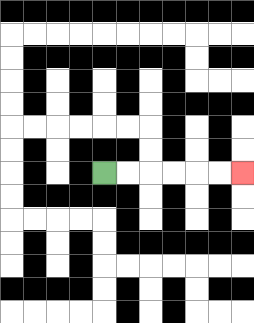{'start': '[4, 7]', 'end': '[10, 7]', 'path_directions': 'R,R,R,R,R,R', 'path_coordinates': '[[4, 7], [5, 7], [6, 7], [7, 7], [8, 7], [9, 7], [10, 7]]'}